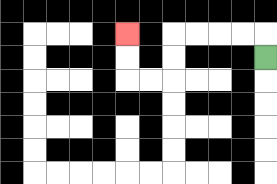{'start': '[11, 2]', 'end': '[5, 1]', 'path_directions': 'U,L,L,L,L,D,D,L,L,U,U', 'path_coordinates': '[[11, 2], [11, 1], [10, 1], [9, 1], [8, 1], [7, 1], [7, 2], [7, 3], [6, 3], [5, 3], [5, 2], [5, 1]]'}